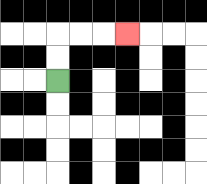{'start': '[2, 3]', 'end': '[5, 1]', 'path_directions': 'U,U,R,R,R', 'path_coordinates': '[[2, 3], [2, 2], [2, 1], [3, 1], [4, 1], [5, 1]]'}